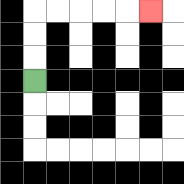{'start': '[1, 3]', 'end': '[6, 0]', 'path_directions': 'U,U,U,R,R,R,R,R', 'path_coordinates': '[[1, 3], [1, 2], [1, 1], [1, 0], [2, 0], [3, 0], [4, 0], [5, 0], [6, 0]]'}